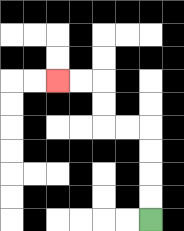{'start': '[6, 9]', 'end': '[2, 3]', 'path_directions': 'U,U,U,U,L,L,U,U,L,L', 'path_coordinates': '[[6, 9], [6, 8], [6, 7], [6, 6], [6, 5], [5, 5], [4, 5], [4, 4], [4, 3], [3, 3], [2, 3]]'}